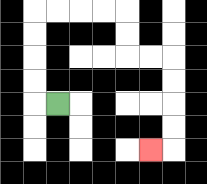{'start': '[2, 4]', 'end': '[6, 6]', 'path_directions': 'L,U,U,U,U,R,R,R,R,D,D,R,R,D,D,D,D,L', 'path_coordinates': '[[2, 4], [1, 4], [1, 3], [1, 2], [1, 1], [1, 0], [2, 0], [3, 0], [4, 0], [5, 0], [5, 1], [5, 2], [6, 2], [7, 2], [7, 3], [7, 4], [7, 5], [7, 6], [6, 6]]'}